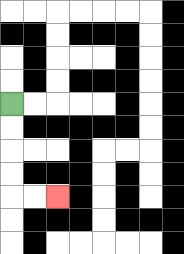{'start': '[0, 4]', 'end': '[2, 8]', 'path_directions': 'D,D,D,D,R,R', 'path_coordinates': '[[0, 4], [0, 5], [0, 6], [0, 7], [0, 8], [1, 8], [2, 8]]'}